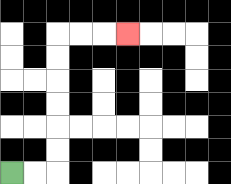{'start': '[0, 7]', 'end': '[5, 1]', 'path_directions': 'R,R,U,U,U,U,U,U,R,R,R', 'path_coordinates': '[[0, 7], [1, 7], [2, 7], [2, 6], [2, 5], [2, 4], [2, 3], [2, 2], [2, 1], [3, 1], [4, 1], [5, 1]]'}